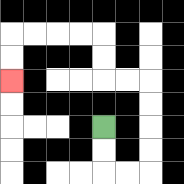{'start': '[4, 5]', 'end': '[0, 3]', 'path_directions': 'D,D,R,R,U,U,U,U,L,L,U,U,L,L,L,L,D,D', 'path_coordinates': '[[4, 5], [4, 6], [4, 7], [5, 7], [6, 7], [6, 6], [6, 5], [6, 4], [6, 3], [5, 3], [4, 3], [4, 2], [4, 1], [3, 1], [2, 1], [1, 1], [0, 1], [0, 2], [0, 3]]'}